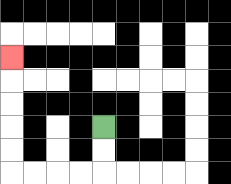{'start': '[4, 5]', 'end': '[0, 2]', 'path_directions': 'D,D,L,L,L,L,U,U,U,U,U', 'path_coordinates': '[[4, 5], [4, 6], [4, 7], [3, 7], [2, 7], [1, 7], [0, 7], [0, 6], [0, 5], [0, 4], [0, 3], [0, 2]]'}